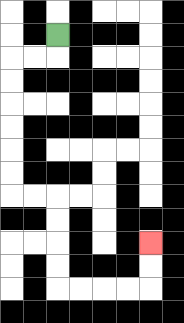{'start': '[2, 1]', 'end': '[6, 10]', 'path_directions': 'D,L,L,D,D,D,D,D,D,R,R,D,D,D,D,R,R,R,R,U,U', 'path_coordinates': '[[2, 1], [2, 2], [1, 2], [0, 2], [0, 3], [0, 4], [0, 5], [0, 6], [0, 7], [0, 8], [1, 8], [2, 8], [2, 9], [2, 10], [2, 11], [2, 12], [3, 12], [4, 12], [5, 12], [6, 12], [6, 11], [6, 10]]'}